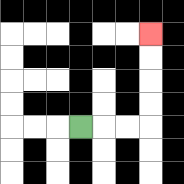{'start': '[3, 5]', 'end': '[6, 1]', 'path_directions': 'R,R,R,U,U,U,U', 'path_coordinates': '[[3, 5], [4, 5], [5, 5], [6, 5], [6, 4], [6, 3], [6, 2], [6, 1]]'}